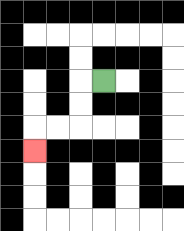{'start': '[4, 3]', 'end': '[1, 6]', 'path_directions': 'L,D,D,L,L,D', 'path_coordinates': '[[4, 3], [3, 3], [3, 4], [3, 5], [2, 5], [1, 5], [1, 6]]'}